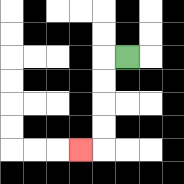{'start': '[5, 2]', 'end': '[3, 6]', 'path_directions': 'L,D,D,D,D,L', 'path_coordinates': '[[5, 2], [4, 2], [4, 3], [4, 4], [4, 5], [4, 6], [3, 6]]'}